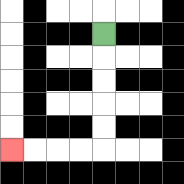{'start': '[4, 1]', 'end': '[0, 6]', 'path_directions': 'D,D,D,D,D,L,L,L,L', 'path_coordinates': '[[4, 1], [4, 2], [4, 3], [4, 4], [4, 5], [4, 6], [3, 6], [2, 6], [1, 6], [0, 6]]'}